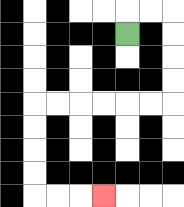{'start': '[5, 1]', 'end': '[4, 8]', 'path_directions': 'U,R,R,D,D,D,D,L,L,L,L,L,L,D,D,D,D,R,R,R', 'path_coordinates': '[[5, 1], [5, 0], [6, 0], [7, 0], [7, 1], [7, 2], [7, 3], [7, 4], [6, 4], [5, 4], [4, 4], [3, 4], [2, 4], [1, 4], [1, 5], [1, 6], [1, 7], [1, 8], [2, 8], [3, 8], [4, 8]]'}